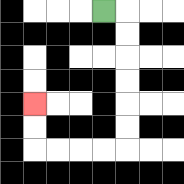{'start': '[4, 0]', 'end': '[1, 4]', 'path_directions': 'R,D,D,D,D,D,D,L,L,L,L,U,U', 'path_coordinates': '[[4, 0], [5, 0], [5, 1], [5, 2], [5, 3], [5, 4], [5, 5], [5, 6], [4, 6], [3, 6], [2, 6], [1, 6], [1, 5], [1, 4]]'}